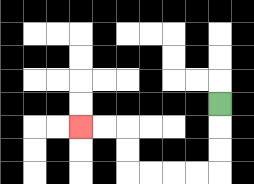{'start': '[9, 4]', 'end': '[3, 5]', 'path_directions': 'D,D,D,L,L,L,L,U,U,L,L', 'path_coordinates': '[[9, 4], [9, 5], [9, 6], [9, 7], [8, 7], [7, 7], [6, 7], [5, 7], [5, 6], [5, 5], [4, 5], [3, 5]]'}